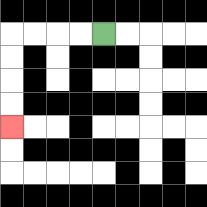{'start': '[4, 1]', 'end': '[0, 5]', 'path_directions': 'L,L,L,L,D,D,D,D', 'path_coordinates': '[[4, 1], [3, 1], [2, 1], [1, 1], [0, 1], [0, 2], [0, 3], [0, 4], [0, 5]]'}